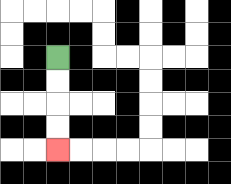{'start': '[2, 2]', 'end': '[2, 6]', 'path_directions': 'D,D,D,D', 'path_coordinates': '[[2, 2], [2, 3], [2, 4], [2, 5], [2, 6]]'}